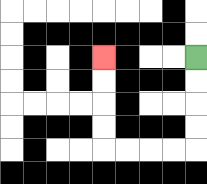{'start': '[8, 2]', 'end': '[4, 2]', 'path_directions': 'D,D,D,D,L,L,L,L,U,U,U,U', 'path_coordinates': '[[8, 2], [8, 3], [8, 4], [8, 5], [8, 6], [7, 6], [6, 6], [5, 6], [4, 6], [4, 5], [4, 4], [4, 3], [4, 2]]'}